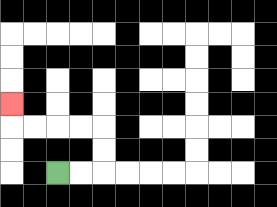{'start': '[2, 7]', 'end': '[0, 4]', 'path_directions': 'R,R,U,U,L,L,L,L,U', 'path_coordinates': '[[2, 7], [3, 7], [4, 7], [4, 6], [4, 5], [3, 5], [2, 5], [1, 5], [0, 5], [0, 4]]'}